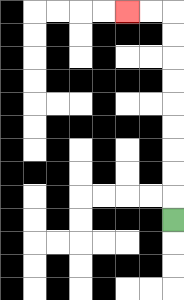{'start': '[7, 9]', 'end': '[5, 0]', 'path_directions': 'U,U,U,U,U,U,U,U,U,L,L', 'path_coordinates': '[[7, 9], [7, 8], [7, 7], [7, 6], [7, 5], [7, 4], [7, 3], [7, 2], [7, 1], [7, 0], [6, 0], [5, 0]]'}